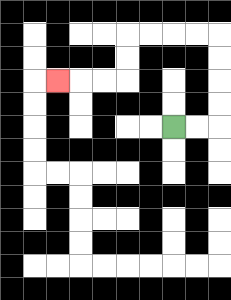{'start': '[7, 5]', 'end': '[2, 3]', 'path_directions': 'R,R,U,U,U,U,L,L,L,L,D,D,L,L,L', 'path_coordinates': '[[7, 5], [8, 5], [9, 5], [9, 4], [9, 3], [9, 2], [9, 1], [8, 1], [7, 1], [6, 1], [5, 1], [5, 2], [5, 3], [4, 3], [3, 3], [2, 3]]'}